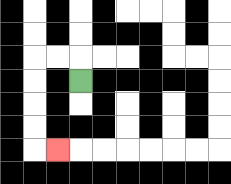{'start': '[3, 3]', 'end': '[2, 6]', 'path_directions': 'U,L,L,D,D,D,D,R', 'path_coordinates': '[[3, 3], [3, 2], [2, 2], [1, 2], [1, 3], [1, 4], [1, 5], [1, 6], [2, 6]]'}